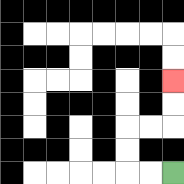{'start': '[7, 7]', 'end': '[7, 3]', 'path_directions': 'L,L,U,U,R,R,U,U', 'path_coordinates': '[[7, 7], [6, 7], [5, 7], [5, 6], [5, 5], [6, 5], [7, 5], [7, 4], [7, 3]]'}